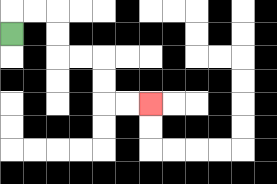{'start': '[0, 1]', 'end': '[6, 4]', 'path_directions': 'U,R,R,D,D,R,R,D,D,R,R', 'path_coordinates': '[[0, 1], [0, 0], [1, 0], [2, 0], [2, 1], [2, 2], [3, 2], [4, 2], [4, 3], [4, 4], [5, 4], [6, 4]]'}